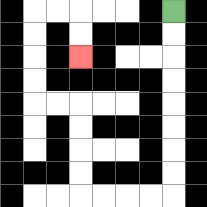{'start': '[7, 0]', 'end': '[3, 2]', 'path_directions': 'D,D,D,D,D,D,D,D,L,L,L,L,U,U,U,U,L,L,U,U,U,U,R,R,D,D', 'path_coordinates': '[[7, 0], [7, 1], [7, 2], [7, 3], [7, 4], [7, 5], [7, 6], [7, 7], [7, 8], [6, 8], [5, 8], [4, 8], [3, 8], [3, 7], [3, 6], [3, 5], [3, 4], [2, 4], [1, 4], [1, 3], [1, 2], [1, 1], [1, 0], [2, 0], [3, 0], [3, 1], [3, 2]]'}